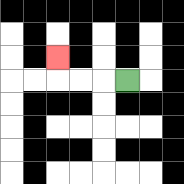{'start': '[5, 3]', 'end': '[2, 2]', 'path_directions': 'L,L,L,U', 'path_coordinates': '[[5, 3], [4, 3], [3, 3], [2, 3], [2, 2]]'}